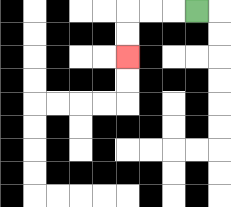{'start': '[8, 0]', 'end': '[5, 2]', 'path_directions': 'L,L,L,D,D', 'path_coordinates': '[[8, 0], [7, 0], [6, 0], [5, 0], [5, 1], [5, 2]]'}